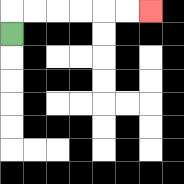{'start': '[0, 1]', 'end': '[6, 0]', 'path_directions': 'U,R,R,R,R,R,R', 'path_coordinates': '[[0, 1], [0, 0], [1, 0], [2, 0], [3, 0], [4, 0], [5, 0], [6, 0]]'}